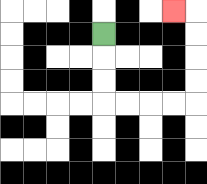{'start': '[4, 1]', 'end': '[7, 0]', 'path_directions': 'D,D,D,R,R,R,R,U,U,U,U,L', 'path_coordinates': '[[4, 1], [4, 2], [4, 3], [4, 4], [5, 4], [6, 4], [7, 4], [8, 4], [8, 3], [8, 2], [8, 1], [8, 0], [7, 0]]'}